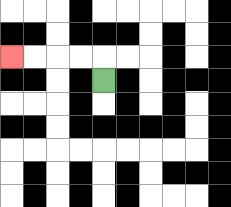{'start': '[4, 3]', 'end': '[0, 2]', 'path_directions': 'U,L,L,L,L', 'path_coordinates': '[[4, 3], [4, 2], [3, 2], [2, 2], [1, 2], [0, 2]]'}